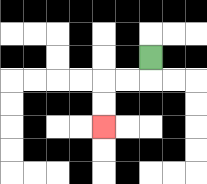{'start': '[6, 2]', 'end': '[4, 5]', 'path_directions': 'D,L,L,D,D', 'path_coordinates': '[[6, 2], [6, 3], [5, 3], [4, 3], [4, 4], [4, 5]]'}